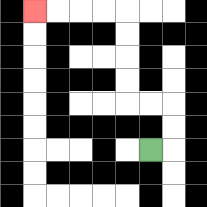{'start': '[6, 6]', 'end': '[1, 0]', 'path_directions': 'R,U,U,L,L,U,U,U,U,L,L,L,L', 'path_coordinates': '[[6, 6], [7, 6], [7, 5], [7, 4], [6, 4], [5, 4], [5, 3], [5, 2], [5, 1], [5, 0], [4, 0], [3, 0], [2, 0], [1, 0]]'}